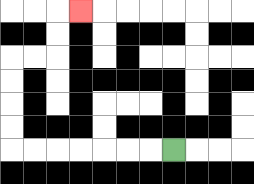{'start': '[7, 6]', 'end': '[3, 0]', 'path_directions': 'L,L,L,L,L,L,L,U,U,U,U,R,R,U,U,R', 'path_coordinates': '[[7, 6], [6, 6], [5, 6], [4, 6], [3, 6], [2, 6], [1, 6], [0, 6], [0, 5], [0, 4], [0, 3], [0, 2], [1, 2], [2, 2], [2, 1], [2, 0], [3, 0]]'}